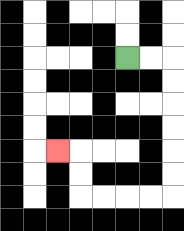{'start': '[5, 2]', 'end': '[2, 6]', 'path_directions': 'R,R,D,D,D,D,D,D,L,L,L,L,U,U,L', 'path_coordinates': '[[5, 2], [6, 2], [7, 2], [7, 3], [7, 4], [7, 5], [7, 6], [7, 7], [7, 8], [6, 8], [5, 8], [4, 8], [3, 8], [3, 7], [3, 6], [2, 6]]'}